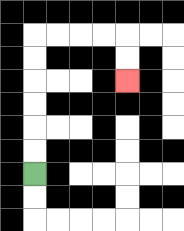{'start': '[1, 7]', 'end': '[5, 3]', 'path_directions': 'U,U,U,U,U,U,R,R,R,R,D,D', 'path_coordinates': '[[1, 7], [1, 6], [1, 5], [1, 4], [1, 3], [1, 2], [1, 1], [2, 1], [3, 1], [4, 1], [5, 1], [5, 2], [5, 3]]'}